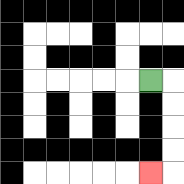{'start': '[6, 3]', 'end': '[6, 7]', 'path_directions': 'R,D,D,D,D,L', 'path_coordinates': '[[6, 3], [7, 3], [7, 4], [7, 5], [7, 6], [7, 7], [6, 7]]'}